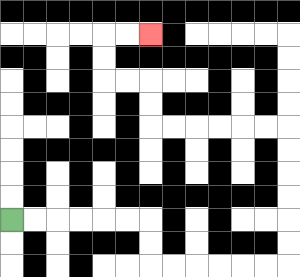{'start': '[0, 9]', 'end': '[6, 1]', 'path_directions': 'R,R,R,R,R,R,D,D,R,R,R,R,R,R,U,U,U,U,U,U,L,L,L,L,L,L,U,U,L,L,U,U,R,R', 'path_coordinates': '[[0, 9], [1, 9], [2, 9], [3, 9], [4, 9], [5, 9], [6, 9], [6, 10], [6, 11], [7, 11], [8, 11], [9, 11], [10, 11], [11, 11], [12, 11], [12, 10], [12, 9], [12, 8], [12, 7], [12, 6], [12, 5], [11, 5], [10, 5], [9, 5], [8, 5], [7, 5], [6, 5], [6, 4], [6, 3], [5, 3], [4, 3], [4, 2], [4, 1], [5, 1], [6, 1]]'}